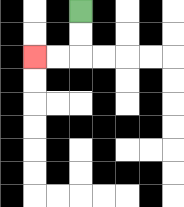{'start': '[3, 0]', 'end': '[1, 2]', 'path_directions': 'D,D,L,L', 'path_coordinates': '[[3, 0], [3, 1], [3, 2], [2, 2], [1, 2]]'}